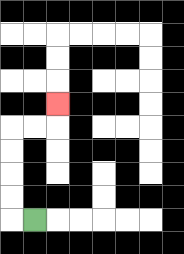{'start': '[1, 9]', 'end': '[2, 4]', 'path_directions': 'L,U,U,U,U,R,R,U', 'path_coordinates': '[[1, 9], [0, 9], [0, 8], [0, 7], [0, 6], [0, 5], [1, 5], [2, 5], [2, 4]]'}